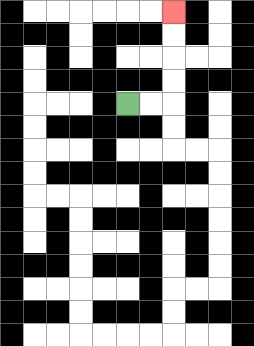{'start': '[5, 4]', 'end': '[7, 0]', 'path_directions': 'R,R,U,U,U,U', 'path_coordinates': '[[5, 4], [6, 4], [7, 4], [7, 3], [7, 2], [7, 1], [7, 0]]'}